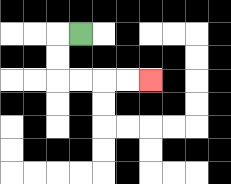{'start': '[3, 1]', 'end': '[6, 3]', 'path_directions': 'L,D,D,R,R,R,R', 'path_coordinates': '[[3, 1], [2, 1], [2, 2], [2, 3], [3, 3], [4, 3], [5, 3], [6, 3]]'}